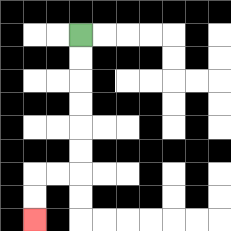{'start': '[3, 1]', 'end': '[1, 9]', 'path_directions': 'D,D,D,D,D,D,L,L,D,D', 'path_coordinates': '[[3, 1], [3, 2], [3, 3], [3, 4], [3, 5], [3, 6], [3, 7], [2, 7], [1, 7], [1, 8], [1, 9]]'}